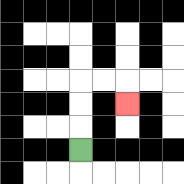{'start': '[3, 6]', 'end': '[5, 4]', 'path_directions': 'U,U,U,R,R,D', 'path_coordinates': '[[3, 6], [3, 5], [3, 4], [3, 3], [4, 3], [5, 3], [5, 4]]'}